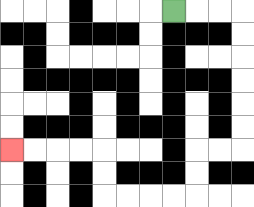{'start': '[7, 0]', 'end': '[0, 6]', 'path_directions': 'R,R,R,D,D,D,D,D,D,L,L,D,D,L,L,L,L,U,U,L,L,L,L', 'path_coordinates': '[[7, 0], [8, 0], [9, 0], [10, 0], [10, 1], [10, 2], [10, 3], [10, 4], [10, 5], [10, 6], [9, 6], [8, 6], [8, 7], [8, 8], [7, 8], [6, 8], [5, 8], [4, 8], [4, 7], [4, 6], [3, 6], [2, 6], [1, 6], [0, 6]]'}